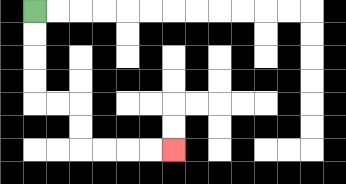{'start': '[1, 0]', 'end': '[7, 6]', 'path_directions': 'D,D,D,D,R,R,D,D,R,R,R,R', 'path_coordinates': '[[1, 0], [1, 1], [1, 2], [1, 3], [1, 4], [2, 4], [3, 4], [3, 5], [3, 6], [4, 6], [5, 6], [6, 6], [7, 6]]'}